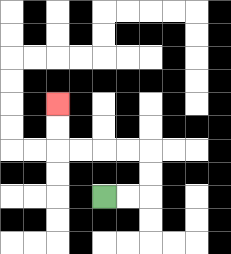{'start': '[4, 8]', 'end': '[2, 4]', 'path_directions': 'R,R,U,U,L,L,L,L,U,U', 'path_coordinates': '[[4, 8], [5, 8], [6, 8], [6, 7], [6, 6], [5, 6], [4, 6], [3, 6], [2, 6], [2, 5], [2, 4]]'}